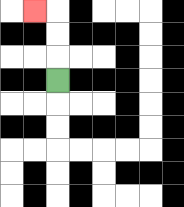{'start': '[2, 3]', 'end': '[1, 0]', 'path_directions': 'U,U,U,L', 'path_coordinates': '[[2, 3], [2, 2], [2, 1], [2, 0], [1, 0]]'}